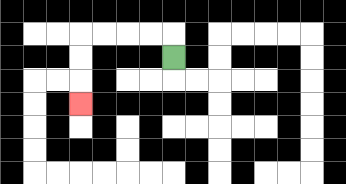{'start': '[7, 2]', 'end': '[3, 4]', 'path_directions': 'U,L,L,L,L,D,D,D', 'path_coordinates': '[[7, 2], [7, 1], [6, 1], [5, 1], [4, 1], [3, 1], [3, 2], [3, 3], [3, 4]]'}